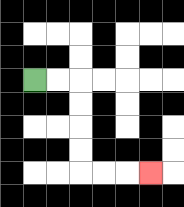{'start': '[1, 3]', 'end': '[6, 7]', 'path_directions': 'R,R,D,D,D,D,R,R,R', 'path_coordinates': '[[1, 3], [2, 3], [3, 3], [3, 4], [3, 5], [3, 6], [3, 7], [4, 7], [5, 7], [6, 7]]'}